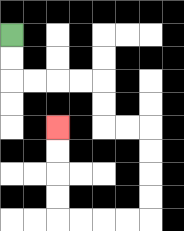{'start': '[0, 1]', 'end': '[2, 5]', 'path_directions': 'D,D,R,R,R,R,D,D,R,R,D,D,D,D,L,L,L,L,U,U,U,U', 'path_coordinates': '[[0, 1], [0, 2], [0, 3], [1, 3], [2, 3], [3, 3], [4, 3], [4, 4], [4, 5], [5, 5], [6, 5], [6, 6], [6, 7], [6, 8], [6, 9], [5, 9], [4, 9], [3, 9], [2, 9], [2, 8], [2, 7], [2, 6], [2, 5]]'}